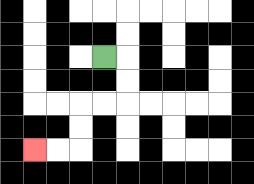{'start': '[4, 2]', 'end': '[1, 6]', 'path_directions': 'R,D,D,L,L,D,D,L,L', 'path_coordinates': '[[4, 2], [5, 2], [5, 3], [5, 4], [4, 4], [3, 4], [3, 5], [3, 6], [2, 6], [1, 6]]'}